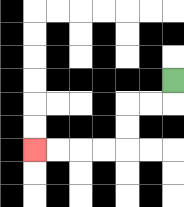{'start': '[7, 3]', 'end': '[1, 6]', 'path_directions': 'D,L,L,D,D,L,L,L,L', 'path_coordinates': '[[7, 3], [7, 4], [6, 4], [5, 4], [5, 5], [5, 6], [4, 6], [3, 6], [2, 6], [1, 6]]'}